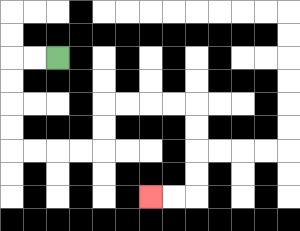{'start': '[2, 2]', 'end': '[6, 8]', 'path_directions': 'L,L,D,D,D,D,R,R,R,R,U,U,R,R,R,R,D,D,D,D,L,L', 'path_coordinates': '[[2, 2], [1, 2], [0, 2], [0, 3], [0, 4], [0, 5], [0, 6], [1, 6], [2, 6], [3, 6], [4, 6], [4, 5], [4, 4], [5, 4], [6, 4], [7, 4], [8, 4], [8, 5], [8, 6], [8, 7], [8, 8], [7, 8], [6, 8]]'}